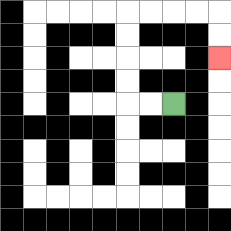{'start': '[7, 4]', 'end': '[9, 2]', 'path_directions': 'L,L,U,U,U,U,R,R,R,R,D,D', 'path_coordinates': '[[7, 4], [6, 4], [5, 4], [5, 3], [5, 2], [5, 1], [5, 0], [6, 0], [7, 0], [8, 0], [9, 0], [9, 1], [9, 2]]'}